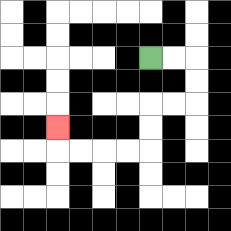{'start': '[6, 2]', 'end': '[2, 5]', 'path_directions': 'R,R,D,D,L,L,D,D,L,L,L,L,U', 'path_coordinates': '[[6, 2], [7, 2], [8, 2], [8, 3], [8, 4], [7, 4], [6, 4], [6, 5], [6, 6], [5, 6], [4, 6], [3, 6], [2, 6], [2, 5]]'}